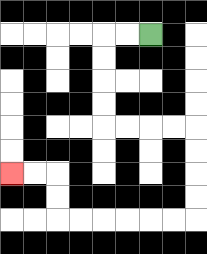{'start': '[6, 1]', 'end': '[0, 7]', 'path_directions': 'L,L,D,D,D,D,R,R,R,R,D,D,D,D,L,L,L,L,L,L,U,U,L,L', 'path_coordinates': '[[6, 1], [5, 1], [4, 1], [4, 2], [4, 3], [4, 4], [4, 5], [5, 5], [6, 5], [7, 5], [8, 5], [8, 6], [8, 7], [8, 8], [8, 9], [7, 9], [6, 9], [5, 9], [4, 9], [3, 9], [2, 9], [2, 8], [2, 7], [1, 7], [0, 7]]'}